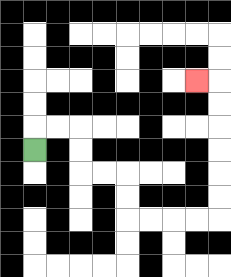{'start': '[1, 6]', 'end': '[8, 3]', 'path_directions': 'U,R,R,D,D,R,R,D,D,R,R,R,R,U,U,U,U,U,U,L', 'path_coordinates': '[[1, 6], [1, 5], [2, 5], [3, 5], [3, 6], [3, 7], [4, 7], [5, 7], [5, 8], [5, 9], [6, 9], [7, 9], [8, 9], [9, 9], [9, 8], [9, 7], [9, 6], [9, 5], [9, 4], [9, 3], [8, 3]]'}